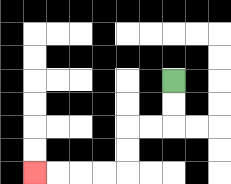{'start': '[7, 3]', 'end': '[1, 7]', 'path_directions': 'D,D,L,L,D,D,L,L,L,L', 'path_coordinates': '[[7, 3], [7, 4], [7, 5], [6, 5], [5, 5], [5, 6], [5, 7], [4, 7], [3, 7], [2, 7], [1, 7]]'}